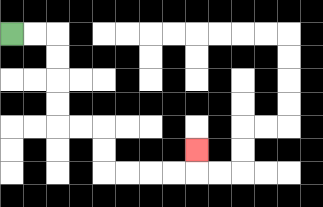{'start': '[0, 1]', 'end': '[8, 6]', 'path_directions': 'R,R,D,D,D,D,R,R,D,D,R,R,R,R,U', 'path_coordinates': '[[0, 1], [1, 1], [2, 1], [2, 2], [2, 3], [2, 4], [2, 5], [3, 5], [4, 5], [4, 6], [4, 7], [5, 7], [6, 7], [7, 7], [8, 7], [8, 6]]'}